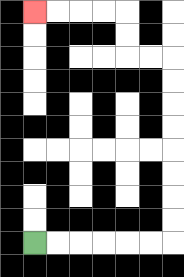{'start': '[1, 10]', 'end': '[1, 0]', 'path_directions': 'R,R,R,R,R,R,U,U,U,U,U,U,U,U,L,L,U,U,L,L,L,L', 'path_coordinates': '[[1, 10], [2, 10], [3, 10], [4, 10], [5, 10], [6, 10], [7, 10], [7, 9], [7, 8], [7, 7], [7, 6], [7, 5], [7, 4], [7, 3], [7, 2], [6, 2], [5, 2], [5, 1], [5, 0], [4, 0], [3, 0], [2, 0], [1, 0]]'}